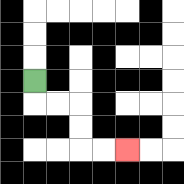{'start': '[1, 3]', 'end': '[5, 6]', 'path_directions': 'D,R,R,D,D,R,R', 'path_coordinates': '[[1, 3], [1, 4], [2, 4], [3, 4], [3, 5], [3, 6], [4, 6], [5, 6]]'}